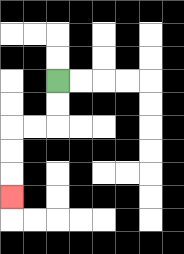{'start': '[2, 3]', 'end': '[0, 8]', 'path_directions': 'D,D,L,L,D,D,D', 'path_coordinates': '[[2, 3], [2, 4], [2, 5], [1, 5], [0, 5], [0, 6], [0, 7], [0, 8]]'}